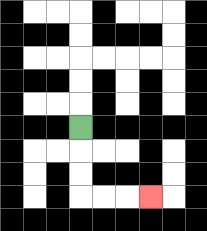{'start': '[3, 5]', 'end': '[6, 8]', 'path_directions': 'D,D,D,R,R,R', 'path_coordinates': '[[3, 5], [3, 6], [3, 7], [3, 8], [4, 8], [5, 8], [6, 8]]'}